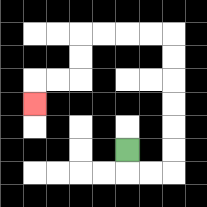{'start': '[5, 6]', 'end': '[1, 4]', 'path_directions': 'D,R,R,U,U,U,U,U,U,L,L,L,L,D,D,L,L,D', 'path_coordinates': '[[5, 6], [5, 7], [6, 7], [7, 7], [7, 6], [7, 5], [7, 4], [7, 3], [7, 2], [7, 1], [6, 1], [5, 1], [4, 1], [3, 1], [3, 2], [3, 3], [2, 3], [1, 3], [1, 4]]'}